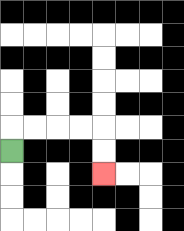{'start': '[0, 6]', 'end': '[4, 7]', 'path_directions': 'U,R,R,R,R,D,D', 'path_coordinates': '[[0, 6], [0, 5], [1, 5], [2, 5], [3, 5], [4, 5], [4, 6], [4, 7]]'}